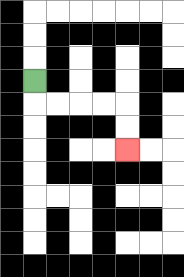{'start': '[1, 3]', 'end': '[5, 6]', 'path_directions': 'D,R,R,R,R,D,D', 'path_coordinates': '[[1, 3], [1, 4], [2, 4], [3, 4], [4, 4], [5, 4], [5, 5], [5, 6]]'}